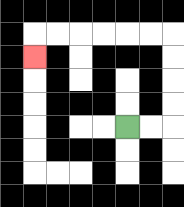{'start': '[5, 5]', 'end': '[1, 2]', 'path_directions': 'R,R,U,U,U,U,L,L,L,L,L,L,D', 'path_coordinates': '[[5, 5], [6, 5], [7, 5], [7, 4], [7, 3], [7, 2], [7, 1], [6, 1], [5, 1], [4, 1], [3, 1], [2, 1], [1, 1], [1, 2]]'}